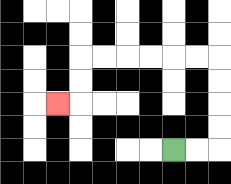{'start': '[7, 6]', 'end': '[2, 4]', 'path_directions': 'R,R,U,U,U,U,L,L,L,L,L,L,D,D,L', 'path_coordinates': '[[7, 6], [8, 6], [9, 6], [9, 5], [9, 4], [9, 3], [9, 2], [8, 2], [7, 2], [6, 2], [5, 2], [4, 2], [3, 2], [3, 3], [3, 4], [2, 4]]'}